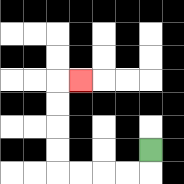{'start': '[6, 6]', 'end': '[3, 3]', 'path_directions': 'D,L,L,L,L,U,U,U,U,R', 'path_coordinates': '[[6, 6], [6, 7], [5, 7], [4, 7], [3, 7], [2, 7], [2, 6], [2, 5], [2, 4], [2, 3], [3, 3]]'}